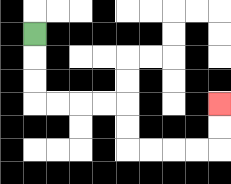{'start': '[1, 1]', 'end': '[9, 4]', 'path_directions': 'D,D,D,R,R,R,R,D,D,R,R,R,R,U,U', 'path_coordinates': '[[1, 1], [1, 2], [1, 3], [1, 4], [2, 4], [3, 4], [4, 4], [5, 4], [5, 5], [5, 6], [6, 6], [7, 6], [8, 6], [9, 6], [9, 5], [9, 4]]'}